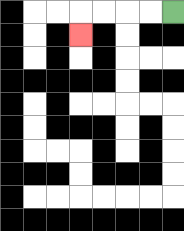{'start': '[7, 0]', 'end': '[3, 1]', 'path_directions': 'L,L,L,L,D', 'path_coordinates': '[[7, 0], [6, 0], [5, 0], [4, 0], [3, 0], [3, 1]]'}